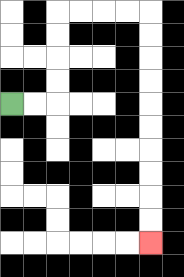{'start': '[0, 4]', 'end': '[6, 10]', 'path_directions': 'R,R,U,U,U,U,R,R,R,R,D,D,D,D,D,D,D,D,D,D', 'path_coordinates': '[[0, 4], [1, 4], [2, 4], [2, 3], [2, 2], [2, 1], [2, 0], [3, 0], [4, 0], [5, 0], [6, 0], [6, 1], [6, 2], [6, 3], [6, 4], [6, 5], [6, 6], [6, 7], [6, 8], [6, 9], [6, 10]]'}